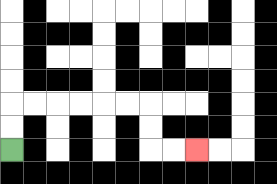{'start': '[0, 6]', 'end': '[8, 6]', 'path_directions': 'U,U,R,R,R,R,R,R,D,D,R,R', 'path_coordinates': '[[0, 6], [0, 5], [0, 4], [1, 4], [2, 4], [3, 4], [4, 4], [5, 4], [6, 4], [6, 5], [6, 6], [7, 6], [8, 6]]'}